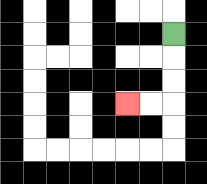{'start': '[7, 1]', 'end': '[5, 4]', 'path_directions': 'D,D,D,L,L', 'path_coordinates': '[[7, 1], [7, 2], [7, 3], [7, 4], [6, 4], [5, 4]]'}